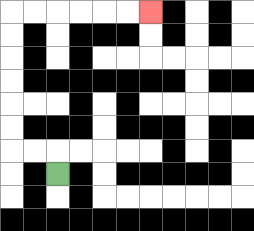{'start': '[2, 7]', 'end': '[6, 0]', 'path_directions': 'U,L,L,U,U,U,U,U,U,R,R,R,R,R,R', 'path_coordinates': '[[2, 7], [2, 6], [1, 6], [0, 6], [0, 5], [0, 4], [0, 3], [0, 2], [0, 1], [0, 0], [1, 0], [2, 0], [3, 0], [4, 0], [5, 0], [6, 0]]'}